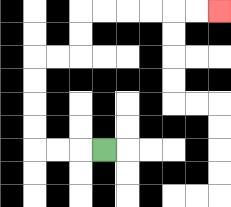{'start': '[4, 6]', 'end': '[9, 0]', 'path_directions': 'L,L,L,U,U,U,U,R,R,U,U,R,R,R,R,R,R', 'path_coordinates': '[[4, 6], [3, 6], [2, 6], [1, 6], [1, 5], [1, 4], [1, 3], [1, 2], [2, 2], [3, 2], [3, 1], [3, 0], [4, 0], [5, 0], [6, 0], [7, 0], [8, 0], [9, 0]]'}